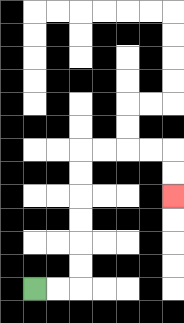{'start': '[1, 12]', 'end': '[7, 8]', 'path_directions': 'R,R,U,U,U,U,U,U,R,R,R,R,D,D', 'path_coordinates': '[[1, 12], [2, 12], [3, 12], [3, 11], [3, 10], [3, 9], [3, 8], [3, 7], [3, 6], [4, 6], [5, 6], [6, 6], [7, 6], [7, 7], [7, 8]]'}